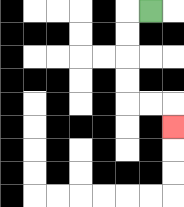{'start': '[6, 0]', 'end': '[7, 5]', 'path_directions': 'L,D,D,D,D,R,R,D', 'path_coordinates': '[[6, 0], [5, 0], [5, 1], [5, 2], [5, 3], [5, 4], [6, 4], [7, 4], [7, 5]]'}